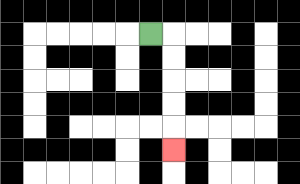{'start': '[6, 1]', 'end': '[7, 6]', 'path_directions': 'R,D,D,D,D,D', 'path_coordinates': '[[6, 1], [7, 1], [7, 2], [7, 3], [7, 4], [7, 5], [7, 6]]'}